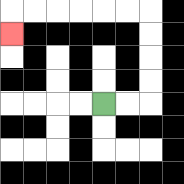{'start': '[4, 4]', 'end': '[0, 1]', 'path_directions': 'R,R,U,U,U,U,L,L,L,L,L,L,D', 'path_coordinates': '[[4, 4], [5, 4], [6, 4], [6, 3], [6, 2], [6, 1], [6, 0], [5, 0], [4, 0], [3, 0], [2, 0], [1, 0], [0, 0], [0, 1]]'}